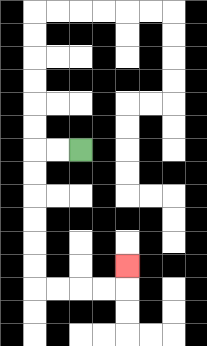{'start': '[3, 6]', 'end': '[5, 11]', 'path_directions': 'L,L,D,D,D,D,D,D,R,R,R,R,U', 'path_coordinates': '[[3, 6], [2, 6], [1, 6], [1, 7], [1, 8], [1, 9], [1, 10], [1, 11], [1, 12], [2, 12], [3, 12], [4, 12], [5, 12], [5, 11]]'}